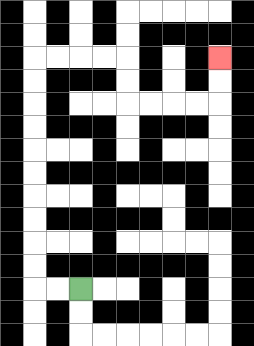{'start': '[3, 12]', 'end': '[9, 2]', 'path_directions': 'L,L,U,U,U,U,U,U,U,U,U,U,R,R,R,R,D,D,R,R,R,R,U,U', 'path_coordinates': '[[3, 12], [2, 12], [1, 12], [1, 11], [1, 10], [1, 9], [1, 8], [1, 7], [1, 6], [1, 5], [1, 4], [1, 3], [1, 2], [2, 2], [3, 2], [4, 2], [5, 2], [5, 3], [5, 4], [6, 4], [7, 4], [8, 4], [9, 4], [9, 3], [9, 2]]'}